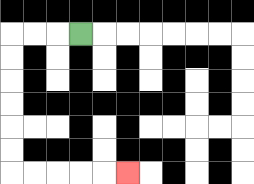{'start': '[3, 1]', 'end': '[5, 7]', 'path_directions': 'L,L,L,D,D,D,D,D,D,R,R,R,R,R', 'path_coordinates': '[[3, 1], [2, 1], [1, 1], [0, 1], [0, 2], [0, 3], [0, 4], [0, 5], [0, 6], [0, 7], [1, 7], [2, 7], [3, 7], [4, 7], [5, 7]]'}